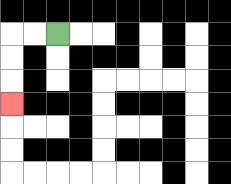{'start': '[2, 1]', 'end': '[0, 4]', 'path_directions': 'L,L,D,D,D', 'path_coordinates': '[[2, 1], [1, 1], [0, 1], [0, 2], [0, 3], [0, 4]]'}